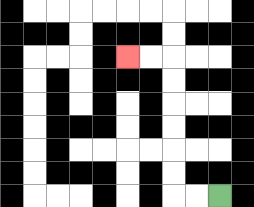{'start': '[9, 8]', 'end': '[5, 2]', 'path_directions': 'L,L,U,U,U,U,U,U,L,L', 'path_coordinates': '[[9, 8], [8, 8], [7, 8], [7, 7], [7, 6], [7, 5], [7, 4], [7, 3], [7, 2], [6, 2], [5, 2]]'}